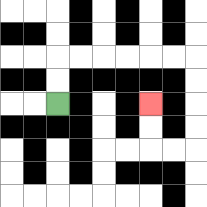{'start': '[2, 4]', 'end': '[6, 4]', 'path_directions': 'U,U,R,R,R,R,R,R,D,D,D,D,L,L,U,U', 'path_coordinates': '[[2, 4], [2, 3], [2, 2], [3, 2], [4, 2], [5, 2], [6, 2], [7, 2], [8, 2], [8, 3], [8, 4], [8, 5], [8, 6], [7, 6], [6, 6], [6, 5], [6, 4]]'}